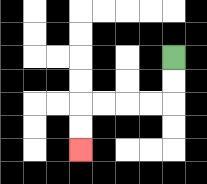{'start': '[7, 2]', 'end': '[3, 6]', 'path_directions': 'D,D,L,L,L,L,D,D', 'path_coordinates': '[[7, 2], [7, 3], [7, 4], [6, 4], [5, 4], [4, 4], [3, 4], [3, 5], [3, 6]]'}